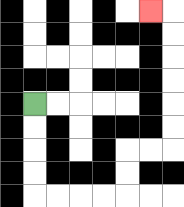{'start': '[1, 4]', 'end': '[6, 0]', 'path_directions': 'D,D,D,D,R,R,R,R,U,U,R,R,U,U,U,U,U,U,L', 'path_coordinates': '[[1, 4], [1, 5], [1, 6], [1, 7], [1, 8], [2, 8], [3, 8], [4, 8], [5, 8], [5, 7], [5, 6], [6, 6], [7, 6], [7, 5], [7, 4], [7, 3], [7, 2], [7, 1], [7, 0], [6, 0]]'}